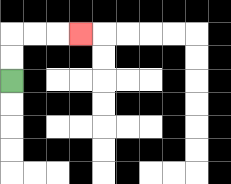{'start': '[0, 3]', 'end': '[3, 1]', 'path_directions': 'U,U,R,R,R', 'path_coordinates': '[[0, 3], [0, 2], [0, 1], [1, 1], [2, 1], [3, 1]]'}